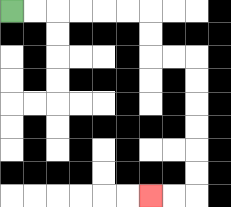{'start': '[0, 0]', 'end': '[6, 8]', 'path_directions': 'R,R,R,R,R,R,D,D,R,R,D,D,D,D,D,D,L,L', 'path_coordinates': '[[0, 0], [1, 0], [2, 0], [3, 0], [4, 0], [5, 0], [6, 0], [6, 1], [6, 2], [7, 2], [8, 2], [8, 3], [8, 4], [8, 5], [8, 6], [8, 7], [8, 8], [7, 8], [6, 8]]'}